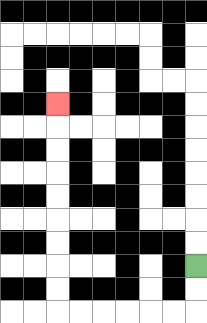{'start': '[8, 11]', 'end': '[2, 4]', 'path_directions': 'D,D,L,L,L,L,L,L,U,U,U,U,U,U,U,U,U', 'path_coordinates': '[[8, 11], [8, 12], [8, 13], [7, 13], [6, 13], [5, 13], [4, 13], [3, 13], [2, 13], [2, 12], [2, 11], [2, 10], [2, 9], [2, 8], [2, 7], [2, 6], [2, 5], [2, 4]]'}